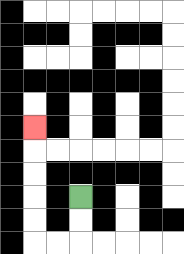{'start': '[3, 8]', 'end': '[1, 5]', 'path_directions': 'D,D,L,L,U,U,U,U,U', 'path_coordinates': '[[3, 8], [3, 9], [3, 10], [2, 10], [1, 10], [1, 9], [1, 8], [1, 7], [1, 6], [1, 5]]'}